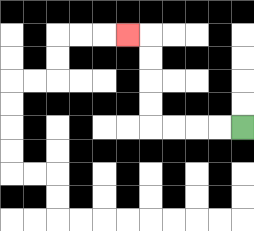{'start': '[10, 5]', 'end': '[5, 1]', 'path_directions': 'L,L,L,L,U,U,U,U,L', 'path_coordinates': '[[10, 5], [9, 5], [8, 5], [7, 5], [6, 5], [6, 4], [6, 3], [6, 2], [6, 1], [5, 1]]'}